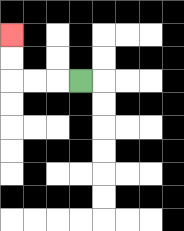{'start': '[3, 3]', 'end': '[0, 1]', 'path_directions': 'L,L,L,U,U', 'path_coordinates': '[[3, 3], [2, 3], [1, 3], [0, 3], [0, 2], [0, 1]]'}